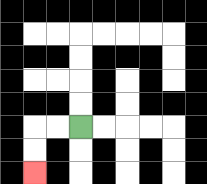{'start': '[3, 5]', 'end': '[1, 7]', 'path_directions': 'L,L,D,D', 'path_coordinates': '[[3, 5], [2, 5], [1, 5], [1, 6], [1, 7]]'}